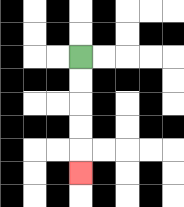{'start': '[3, 2]', 'end': '[3, 7]', 'path_directions': 'D,D,D,D,D', 'path_coordinates': '[[3, 2], [3, 3], [3, 4], [3, 5], [3, 6], [3, 7]]'}